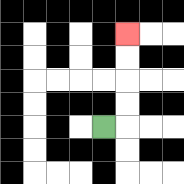{'start': '[4, 5]', 'end': '[5, 1]', 'path_directions': 'R,U,U,U,U', 'path_coordinates': '[[4, 5], [5, 5], [5, 4], [5, 3], [5, 2], [5, 1]]'}